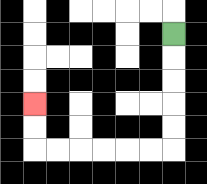{'start': '[7, 1]', 'end': '[1, 4]', 'path_directions': 'D,D,D,D,D,L,L,L,L,L,L,U,U', 'path_coordinates': '[[7, 1], [7, 2], [7, 3], [7, 4], [7, 5], [7, 6], [6, 6], [5, 6], [4, 6], [3, 6], [2, 6], [1, 6], [1, 5], [1, 4]]'}